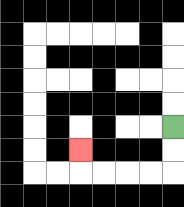{'start': '[7, 5]', 'end': '[3, 6]', 'path_directions': 'D,D,L,L,L,L,U', 'path_coordinates': '[[7, 5], [7, 6], [7, 7], [6, 7], [5, 7], [4, 7], [3, 7], [3, 6]]'}